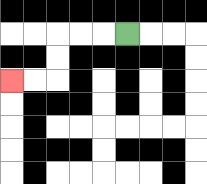{'start': '[5, 1]', 'end': '[0, 3]', 'path_directions': 'L,L,L,D,D,L,L', 'path_coordinates': '[[5, 1], [4, 1], [3, 1], [2, 1], [2, 2], [2, 3], [1, 3], [0, 3]]'}